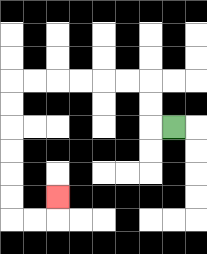{'start': '[7, 5]', 'end': '[2, 8]', 'path_directions': 'L,U,U,L,L,L,L,L,L,D,D,D,D,D,D,R,R,U', 'path_coordinates': '[[7, 5], [6, 5], [6, 4], [6, 3], [5, 3], [4, 3], [3, 3], [2, 3], [1, 3], [0, 3], [0, 4], [0, 5], [0, 6], [0, 7], [0, 8], [0, 9], [1, 9], [2, 9], [2, 8]]'}